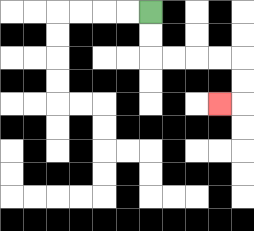{'start': '[6, 0]', 'end': '[9, 4]', 'path_directions': 'D,D,R,R,R,R,D,D,L', 'path_coordinates': '[[6, 0], [6, 1], [6, 2], [7, 2], [8, 2], [9, 2], [10, 2], [10, 3], [10, 4], [9, 4]]'}